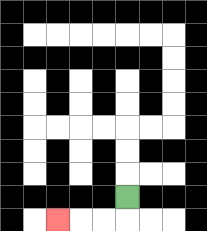{'start': '[5, 8]', 'end': '[2, 9]', 'path_directions': 'D,L,L,L', 'path_coordinates': '[[5, 8], [5, 9], [4, 9], [3, 9], [2, 9]]'}